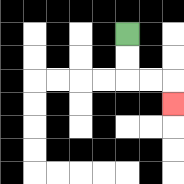{'start': '[5, 1]', 'end': '[7, 4]', 'path_directions': 'D,D,R,R,D', 'path_coordinates': '[[5, 1], [5, 2], [5, 3], [6, 3], [7, 3], [7, 4]]'}